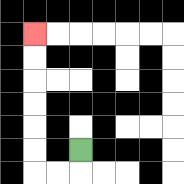{'start': '[3, 6]', 'end': '[1, 1]', 'path_directions': 'D,L,L,U,U,U,U,U,U', 'path_coordinates': '[[3, 6], [3, 7], [2, 7], [1, 7], [1, 6], [1, 5], [1, 4], [1, 3], [1, 2], [1, 1]]'}